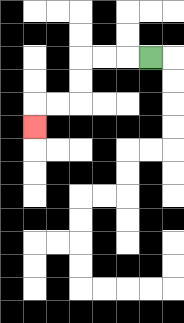{'start': '[6, 2]', 'end': '[1, 5]', 'path_directions': 'L,L,L,D,D,L,L,D', 'path_coordinates': '[[6, 2], [5, 2], [4, 2], [3, 2], [3, 3], [3, 4], [2, 4], [1, 4], [1, 5]]'}